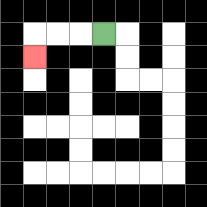{'start': '[4, 1]', 'end': '[1, 2]', 'path_directions': 'L,L,L,D', 'path_coordinates': '[[4, 1], [3, 1], [2, 1], [1, 1], [1, 2]]'}